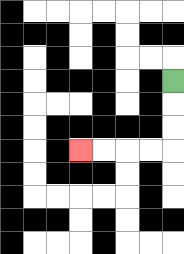{'start': '[7, 3]', 'end': '[3, 6]', 'path_directions': 'D,D,D,L,L,L,L', 'path_coordinates': '[[7, 3], [7, 4], [7, 5], [7, 6], [6, 6], [5, 6], [4, 6], [3, 6]]'}